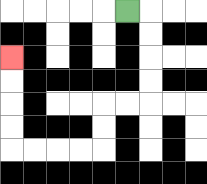{'start': '[5, 0]', 'end': '[0, 2]', 'path_directions': 'R,D,D,D,D,L,L,D,D,L,L,L,L,U,U,U,U', 'path_coordinates': '[[5, 0], [6, 0], [6, 1], [6, 2], [6, 3], [6, 4], [5, 4], [4, 4], [4, 5], [4, 6], [3, 6], [2, 6], [1, 6], [0, 6], [0, 5], [0, 4], [0, 3], [0, 2]]'}